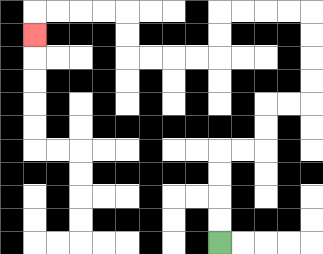{'start': '[9, 10]', 'end': '[1, 1]', 'path_directions': 'U,U,U,U,R,R,U,U,R,R,U,U,U,U,L,L,L,L,D,D,L,L,L,L,U,U,L,L,L,L,D', 'path_coordinates': '[[9, 10], [9, 9], [9, 8], [9, 7], [9, 6], [10, 6], [11, 6], [11, 5], [11, 4], [12, 4], [13, 4], [13, 3], [13, 2], [13, 1], [13, 0], [12, 0], [11, 0], [10, 0], [9, 0], [9, 1], [9, 2], [8, 2], [7, 2], [6, 2], [5, 2], [5, 1], [5, 0], [4, 0], [3, 0], [2, 0], [1, 0], [1, 1]]'}